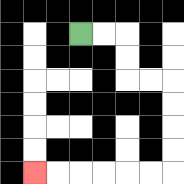{'start': '[3, 1]', 'end': '[1, 7]', 'path_directions': 'R,R,D,D,R,R,D,D,D,D,L,L,L,L,L,L', 'path_coordinates': '[[3, 1], [4, 1], [5, 1], [5, 2], [5, 3], [6, 3], [7, 3], [7, 4], [7, 5], [7, 6], [7, 7], [6, 7], [5, 7], [4, 7], [3, 7], [2, 7], [1, 7]]'}